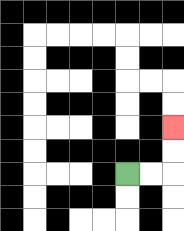{'start': '[5, 7]', 'end': '[7, 5]', 'path_directions': 'R,R,U,U', 'path_coordinates': '[[5, 7], [6, 7], [7, 7], [7, 6], [7, 5]]'}